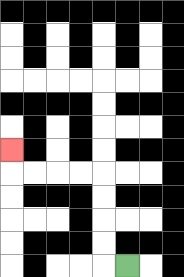{'start': '[5, 11]', 'end': '[0, 6]', 'path_directions': 'L,U,U,U,U,L,L,L,L,U', 'path_coordinates': '[[5, 11], [4, 11], [4, 10], [4, 9], [4, 8], [4, 7], [3, 7], [2, 7], [1, 7], [0, 7], [0, 6]]'}